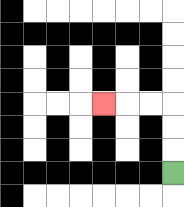{'start': '[7, 7]', 'end': '[4, 4]', 'path_directions': 'U,U,U,L,L,L', 'path_coordinates': '[[7, 7], [7, 6], [7, 5], [7, 4], [6, 4], [5, 4], [4, 4]]'}